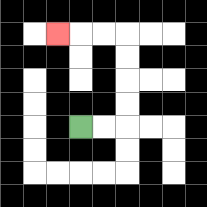{'start': '[3, 5]', 'end': '[2, 1]', 'path_directions': 'R,R,U,U,U,U,L,L,L', 'path_coordinates': '[[3, 5], [4, 5], [5, 5], [5, 4], [5, 3], [5, 2], [5, 1], [4, 1], [3, 1], [2, 1]]'}